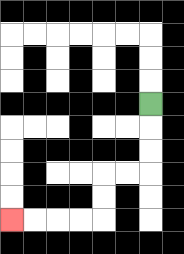{'start': '[6, 4]', 'end': '[0, 9]', 'path_directions': 'D,D,D,L,L,D,D,L,L,L,L', 'path_coordinates': '[[6, 4], [6, 5], [6, 6], [6, 7], [5, 7], [4, 7], [4, 8], [4, 9], [3, 9], [2, 9], [1, 9], [0, 9]]'}